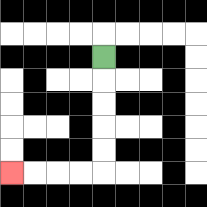{'start': '[4, 2]', 'end': '[0, 7]', 'path_directions': 'D,D,D,D,D,L,L,L,L', 'path_coordinates': '[[4, 2], [4, 3], [4, 4], [4, 5], [4, 6], [4, 7], [3, 7], [2, 7], [1, 7], [0, 7]]'}